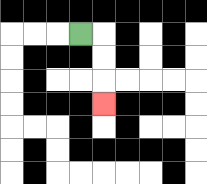{'start': '[3, 1]', 'end': '[4, 4]', 'path_directions': 'R,D,D,D', 'path_coordinates': '[[3, 1], [4, 1], [4, 2], [4, 3], [4, 4]]'}